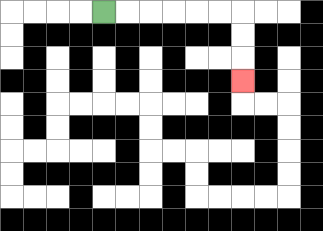{'start': '[4, 0]', 'end': '[10, 3]', 'path_directions': 'R,R,R,R,R,R,D,D,D', 'path_coordinates': '[[4, 0], [5, 0], [6, 0], [7, 0], [8, 0], [9, 0], [10, 0], [10, 1], [10, 2], [10, 3]]'}